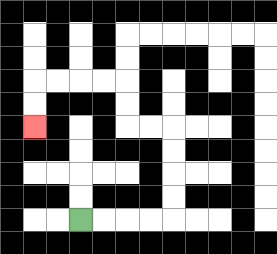{'start': '[3, 9]', 'end': '[1, 5]', 'path_directions': 'R,R,R,R,U,U,U,U,L,L,U,U,L,L,L,L,D,D', 'path_coordinates': '[[3, 9], [4, 9], [5, 9], [6, 9], [7, 9], [7, 8], [7, 7], [7, 6], [7, 5], [6, 5], [5, 5], [5, 4], [5, 3], [4, 3], [3, 3], [2, 3], [1, 3], [1, 4], [1, 5]]'}